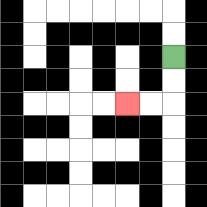{'start': '[7, 2]', 'end': '[5, 4]', 'path_directions': 'D,D,L,L', 'path_coordinates': '[[7, 2], [7, 3], [7, 4], [6, 4], [5, 4]]'}